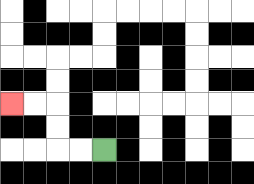{'start': '[4, 6]', 'end': '[0, 4]', 'path_directions': 'L,L,U,U,L,L', 'path_coordinates': '[[4, 6], [3, 6], [2, 6], [2, 5], [2, 4], [1, 4], [0, 4]]'}